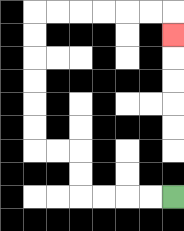{'start': '[7, 8]', 'end': '[7, 1]', 'path_directions': 'L,L,L,L,U,U,L,L,U,U,U,U,U,U,R,R,R,R,R,R,D', 'path_coordinates': '[[7, 8], [6, 8], [5, 8], [4, 8], [3, 8], [3, 7], [3, 6], [2, 6], [1, 6], [1, 5], [1, 4], [1, 3], [1, 2], [1, 1], [1, 0], [2, 0], [3, 0], [4, 0], [5, 0], [6, 0], [7, 0], [7, 1]]'}